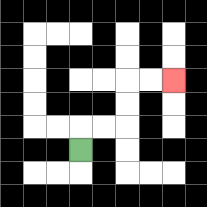{'start': '[3, 6]', 'end': '[7, 3]', 'path_directions': 'U,R,R,U,U,R,R', 'path_coordinates': '[[3, 6], [3, 5], [4, 5], [5, 5], [5, 4], [5, 3], [6, 3], [7, 3]]'}